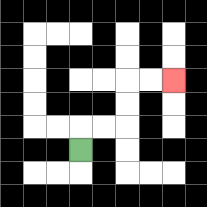{'start': '[3, 6]', 'end': '[7, 3]', 'path_directions': 'U,R,R,U,U,R,R', 'path_coordinates': '[[3, 6], [3, 5], [4, 5], [5, 5], [5, 4], [5, 3], [6, 3], [7, 3]]'}